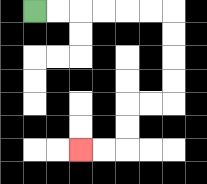{'start': '[1, 0]', 'end': '[3, 6]', 'path_directions': 'R,R,R,R,R,R,D,D,D,D,L,L,D,D,L,L', 'path_coordinates': '[[1, 0], [2, 0], [3, 0], [4, 0], [5, 0], [6, 0], [7, 0], [7, 1], [7, 2], [7, 3], [7, 4], [6, 4], [5, 4], [5, 5], [5, 6], [4, 6], [3, 6]]'}